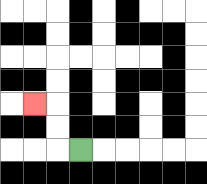{'start': '[3, 6]', 'end': '[1, 4]', 'path_directions': 'L,U,U,L', 'path_coordinates': '[[3, 6], [2, 6], [2, 5], [2, 4], [1, 4]]'}